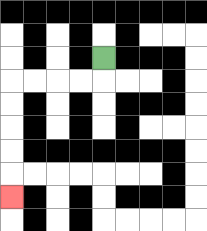{'start': '[4, 2]', 'end': '[0, 8]', 'path_directions': 'D,L,L,L,L,D,D,D,D,D', 'path_coordinates': '[[4, 2], [4, 3], [3, 3], [2, 3], [1, 3], [0, 3], [0, 4], [0, 5], [0, 6], [0, 7], [0, 8]]'}